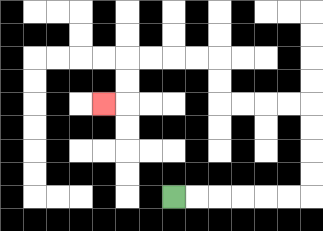{'start': '[7, 8]', 'end': '[4, 4]', 'path_directions': 'R,R,R,R,R,R,U,U,U,U,L,L,L,L,U,U,L,L,L,L,D,D,L', 'path_coordinates': '[[7, 8], [8, 8], [9, 8], [10, 8], [11, 8], [12, 8], [13, 8], [13, 7], [13, 6], [13, 5], [13, 4], [12, 4], [11, 4], [10, 4], [9, 4], [9, 3], [9, 2], [8, 2], [7, 2], [6, 2], [5, 2], [5, 3], [5, 4], [4, 4]]'}